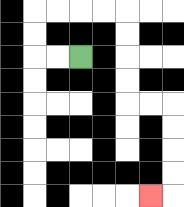{'start': '[3, 2]', 'end': '[6, 8]', 'path_directions': 'L,L,U,U,R,R,R,R,D,D,D,D,R,R,D,D,D,D,L', 'path_coordinates': '[[3, 2], [2, 2], [1, 2], [1, 1], [1, 0], [2, 0], [3, 0], [4, 0], [5, 0], [5, 1], [5, 2], [5, 3], [5, 4], [6, 4], [7, 4], [7, 5], [7, 6], [7, 7], [7, 8], [6, 8]]'}